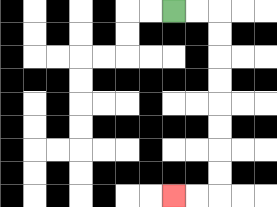{'start': '[7, 0]', 'end': '[7, 8]', 'path_directions': 'R,R,D,D,D,D,D,D,D,D,L,L', 'path_coordinates': '[[7, 0], [8, 0], [9, 0], [9, 1], [9, 2], [9, 3], [9, 4], [9, 5], [9, 6], [9, 7], [9, 8], [8, 8], [7, 8]]'}